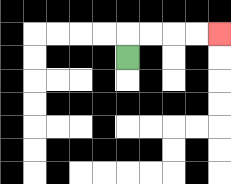{'start': '[5, 2]', 'end': '[9, 1]', 'path_directions': 'U,R,R,R,R', 'path_coordinates': '[[5, 2], [5, 1], [6, 1], [7, 1], [8, 1], [9, 1]]'}